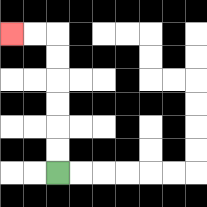{'start': '[2, 7]', 'end': '[0, 1]', 'path_directions': 'U,U,U,U,U,U,L,L', 'path_coordinates': '[[2, 7], [2, 6], [2, 5], [2, 4], [2, 3], [2, 2], [2, 1], [1, 1], [0, 1]]'}